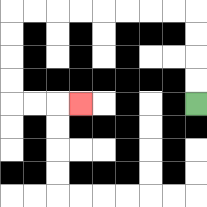{'start': '[8, 4]', 'end': '[3, 4]', 'path_directions': 'U,U,U,U,L,L,L,L,L,L,L,L,D,D,D,D,R,R,R', 'path_coordinates': '[[8, 4], [8, 3], [8, 2], [8, 1], [8, 0], [7, 0], [6, 0], [5, 0], [4, 0], [3, 0], [2, 0], [1, 0], [0, 0], [0, 1], [0, 2], [0, 3], [0, 4], [1, 4], [2, 4], [3, 4]]'}